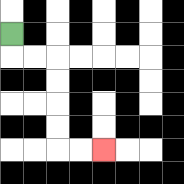{'start': '[0, 1]', 'end': '[4, 6]', 'path_directions': 'D,R,R,D,D,D,D,R,R', 'path_coordinates': '[[0, 1], [0, 2], [1, 2], [2, 2], [2, 3], [2, 4], [2, 5], [2, 6], [3, 6], [4, 6]]'}